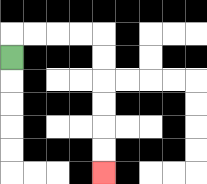{'start': '[0, 2]', 'end': '[4, 7]', 'path_directions': 'U,R,R,R,R,D,D,D,D,D,D', 'path_coordinates': '[[0, 2], [0, 1], [1, 1], [2, 1], [3, 1], [4, 1], [4, 2], [4, 3], [4, 4], [4, 5], [4, 6], [4, 7]]'}